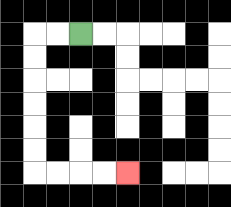{'start': '[3, 1]', 'end': '[5, 7]', 'path_directions': 'L,L,D,D,D,D,D,D,R,R,R,R', 'path_coordinates': '[[3, 1], [2, 1], [1, 1], [1, 2], [1, 3], [1, 4], [1, 5], [1, 6], [1, 7], [2, 7], [3, 7], [4, 7], [5, 7]]'}